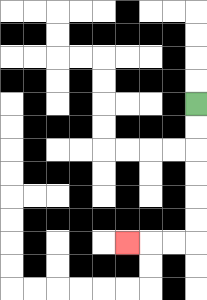{'start': '[8, 4]', 'end': '[5, 10]', 'path_directions': 'D,D,D,D,D,D,L,L,L', 'path_coordinates': '[[8, 4], [8, 5], [8, 6], [8, 7], [8, 8], [8, 9], [8, 10], [7, 10], [6, 10], [5, 10]]'}